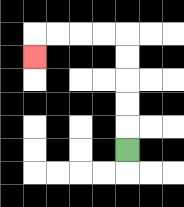{'start': '[5, 6]', 'end': '[1, 2]', 'path_directions': 'U,U,U,U,U,L,L,L,L,D', 'path_coordinates': '[[5, 6], [5, 5], [5, 4], [5, 3], [5, 2], [5, 1], [4, 1], [3, 1], [2, 1], [1, 1], [1, 2]]'}